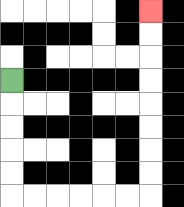{'start': '[0, 3]', 'end': '[6, 0]', 'path_directions': 'D,D,D,D,D,R,R,R,R,R,R,U,U,U,U,U,U,U,U', 'path_coordinates': '[[0, 3], [0, 4], [0, 5], [0, 6], [0, 7], [0, 8], [1, 8], [2, 8], [3, 8], [4, 8], [5, 8], [6, 8], [6, 7], [6, 6], [6, 5], [6, 4], [6, 3], [6, 2], [6, 1], [6, 0]]'}